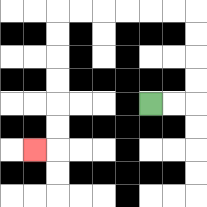{'start': '[6, 4]', 'end': '[1, 6]', 'path_directions': 'R,R,U,U,U,U,L,L,L,L,L,L,D,D,D,D,D,D,L', 'path_coordinates': '[[6, 4], [7, 4], [8, 4], [8, 3], [8, 2], [8, 1], [8, 0], [7, 0], [6, 0], [5, 0], [4, 0], [3, 0], [2, 0], [2, 1], [2, 2], [2, 3], [2, 4], [2, 5], [2, 6], [1, 6]]'}